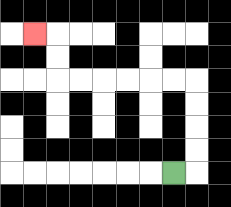{'start': '[7, 7]', 'end': '[1, 1]', 'path_directions': 'R,U,U,U,U,L,L,L,L,L,L,U,U,L', 'path_coordinates': '[[7, 7], [8, 7], [8, 6], [8, 5], [8, 4], [8, 3], [7, 3], [6, 3], [5, 3], [4, 3], [3, 3], [2, 3], [2, 2], [2, 1], [1, 1]]'}